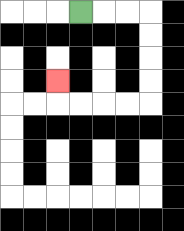{'start': '[3, 0]', 'end': '[2, 3]', 'path_directions': 'R,R,R,D,D,D,D,L,L,L,L,U', 'path_coordinates': '[[3, 0], [4, 0], [5, 0], [6, 0], [6, 1], [6, 2], [6, 3], [6, 4], [5, 4], [4, 4], [3, 4], [2, 4], [2, 3]]'}